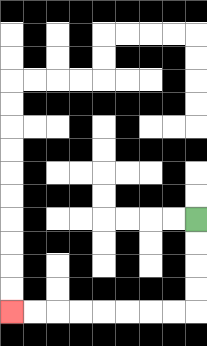{'start': '[8, 9]', 'end': '[0, 13]', 'path_directions': 'D,D,D,D,L,L,L,L,L,L,L,L', 'path_coordinates': '[[8, 9], [8, 10], [8, 11], [8, 12], [8, 13], [7, 13], [6, 13], [5, 13], [4, 13], [3, 13], [2, 13], [1, 13], [0, 13]]'}